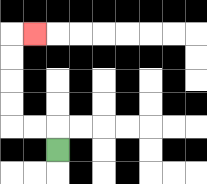{'start': '[2, 6]', 'end': '[1, 1]', 'path_directions': 'U,L,L,U,U,U,U,R', 'path_coordinates': '[[2, 6], [2, 5], [1, 5], [0, 5], [0, 4], [0, 3], [0, 2], [0, 1], [1, 1]]'}